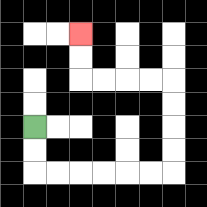{'start': '[1, 5]', 'end': '[3, 1]', 'path_directions': 'D,D,R,R,R,R,R,R,U,U,U,U,L,L,L,L,U,U', 'path_coordinates': '[[1, 5], [1, 6], [1, 7], [2, 7], [3, 7], [4, 7], [5, 7], [6, 7], [7, 7], [7, 6], [7, 5], [7, 4], [7, 3], [6, 3], [5, 3], [4, 3], [3, 3], [3, 2], [3, 1]]'}